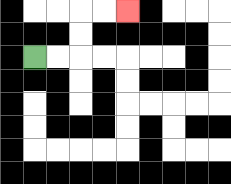{'start': '[1, 2]', 'end': '[5, 0]', 'path_directions': 'R,R,U,U,R,R', 'path_coordinates': '[[1, 2], [2, 2], [3, 2], [3, 1], [3, 0], [4, 0], [5, 0]]'}